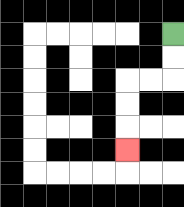{'start': '[7, 1]', 'end': '[5, 6]', 'path_directions': 'D,D,L,L,D,D,D', 'path_coordinates': '[[7, 1], [7, 2], [7, 3], [6, 3], [5, 3], [5, 4], [5, 5], [5, 6]]'}